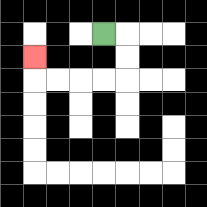{'start': '[4, 1]', 'end': '[1, 2]', 'path_directions': 'R,D,D,L,L,L,L,U', 'path_coordinates': '[[4, 1], [5, 1], [5, 2], [5, 3], [4, 3], [3, 3], [2, 3], [1, 3], [1, 2]]'}